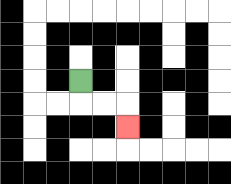{'start': '[3, 3]', 'end': '[5, 5]', 'path_directions': 'D,R,R,D', 'path_coordinates': '[[3, 3], [3, 4], [4, 4], [5, 4], [5, 5]]'}